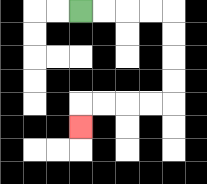{'start': '[3, 0]', 'end': '[3, 5]', 'path_directions': 'R,R,R,R,D,D,D,D,L,L,L,L,D', 'path_coordinates': '[[3, 0], [4, 0], [5, 0], [6, 0], [7, 0], [7, 1], [7, 2], [7, 3], [7, 4], [6, 4], [5, 4], [4, 4], [3, 4], [3, 5]]'}